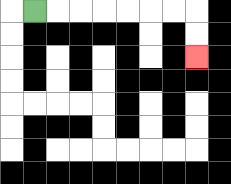{'start': '[1, 0]', 'end': '[8, 2]', 'path_directions': 'R,R,R,R,R,R,R,D,D', 'path_coordinates': '[[1, 0], [2, 0], [3, 0], [4, 0], [5, 0], [6, 0], [7, 0], [8, 0], [8, 1], [8, 2]]'}